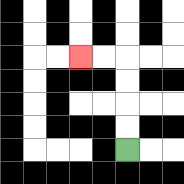{'start': '[5, 6]', 'end': '[3, 2]', 'path_directions': 'U,U,U,U,L,L', 'path_coordinates': '[[5, 6], [5, 5], [5, 4], [5, 3], [5, 2], [4, 2], [3, 2]]'}